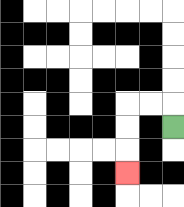{'start': '[7, 5]', 'end': '[5, 7]', 'path_directions': 'U,L,L,D,D,D', 'path_coordinates': '[[7, 5], [7, 4], [6, 4], [5, 4], [5, 5], [5, 6], [5, 7]]'}